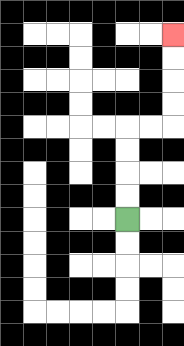{'start': '[5, 9]', 'end': '[7, 1]', 'path_directions': 'U,U,U,U,R,R,U,U,U,U', 'path_coordinates': '[[5, 9], [5, 8], [5, 7], [5, 6], [5, 5], [6, 5], [7, 5], [7, 4], [7, 3], [7, 2], [7, 1]]'}